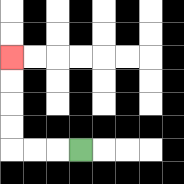{'start': '[3, 6]', 'end': '[0, 2]', 'path_directions': 'L,L,L,U,U,U,U', 'path_coordinates': '[[3, 6], [2, 6], [1, 6], [0, 6], [0, 5], [0, 4], [0, 3], [0, 2]]'}